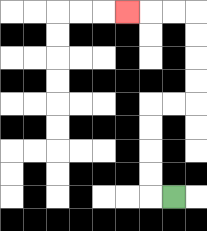{'start': '[7, 8]', 'end': '[5, 0]', 'path_directions': 'L,U,U,U,U,R,R,U,U,U,U,L,L,L', 'path_coordinates': '[[7, 8], [6, 8], [6, 7], [6, 6], [6, 5], [6, 4], [7, 4], [8, 4], [8, 3], [8, 2], [8, 1], [8, 0], [7, 0], [6, 0], [5, 0]]'}